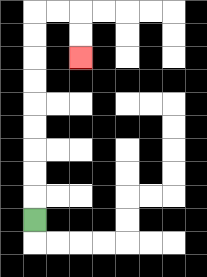{'start': '[1, 9]', 'end': '[3, 2]', 'path_directions': 'U,U,U,U,U,U,U,U,U,R,R,D,D', 'path_coordinates': '[[1, 9], [1, 8], [1, 7], [1, 6], [1, 5], [1, 4], [1, 3], [1, 2], [1, 1], [1, 0], [2, 0], [3, 0], [3, 1], [3, 2]]'}